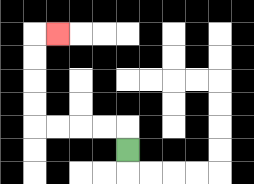{'start': '[5, 6]', 'end': '[2, 1]', 'path_directions': 'U,L,L,L,L,U,U,U,U,R', 'path_coordinates': '[[5, 6], [5, 5], [4, 5], [3, 5], [2, 5], [1, 5], [1, 4], [1, 3], [1, 2], [1, 1], [2, 1]]'}